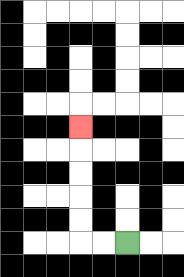{'start': '[5, 10]', 'end': '[3, 5]', 'path_directions': 'L,L,U,U,U,U,U', 'path_coordinates': '[[5, 10], [4, 10], [3, 10], [3, 9], [3, 8], [3, 7], [3, 6], [3, 5]]'}